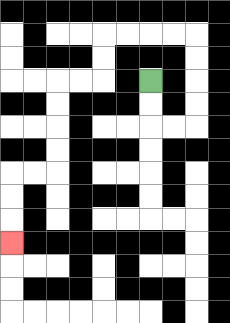{'start': '[6, 3]', 'end': '[0, 10]', 'path_directions': 'D,D,R,R,U,U,U,U,L,L,L,L,D,D,L,L,D,D,D,D,L,L,D,D,D', 'path_coordinates': '[[6, 3], [6, 4], [6, 5], [7, 5], [8, 5], [8, 4], [8, 3], [8, 2], [8, 1], [7, 1], [6, 1], [5, 1], [4, 1], [4, 2], [4, 3], [3, 3], [2, 3], [2, 4], [2, 5], [2, 6], [2, 7], [1, 7], [0, 7], [0, 8], [0, 9], [0, 10]]'}